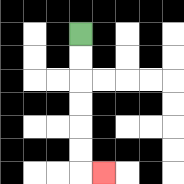{'start': '[3, 1]', 'end': '[4, 7]', 'path_directions': 'D,D,D,D,D,D,R', 'path_coordinates': '[[3, 1], [3, 2], [3, 3], [3, 4], [3, 5], [3, 6], [3, 7], [4, 7]]'}